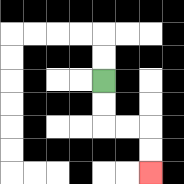{'start': '[4, 3]', 'end': '[6, 7]', 'path_directions': 'D,D,R,R,D,D', 'path_coordinates': '[[4, 3], [4, 4], [4, 5], [5, 5], [6, 5], [6, 6], [6, 7]]'}